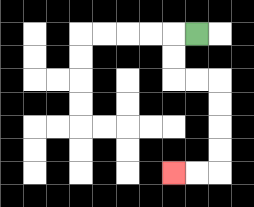{'start': '[8, 1]', 'end': '[7, 7]', 'path_directions': 'L,D,D,R,R,D,D,D,D,L,L', 'path_coordinates': '[[8, 1], [7, 1], [7, 2], [7, 3], [8, 3], [9, 3], [9, 4], [9, 5], [9, 6], [9, 7], [8, 7], [7, 7]]'}